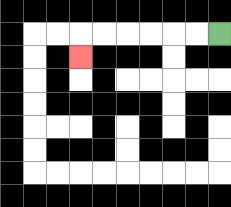{'start': '[9, 1]', 'end': '[3, 2]', 'path_directions': 'L,L,L,L,L,L,D', 'path_coordinates': '[[9, 1], [8, 1], [7, 1], [6, 1], [5, 1], [4, 1], [3, 1], [3, 2]]'}